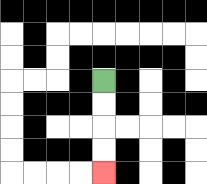{'start': '[4, 3]', 'end': '[4, 7]', 'path_directions': 'D,D,D,D', 'path_coordinates': '[[4, 3], [4, 4], [4, 5], [4, 6], [4, 7]]'}